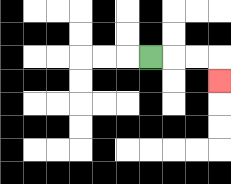{'start': '[6, 2]', 'end': '[9, 3]', 'path_directions': 'R,R,R,D', 'path_coordinates': '[[6, 2], [7, 2], [8, 2], [9, 2], [9, 3]]'}